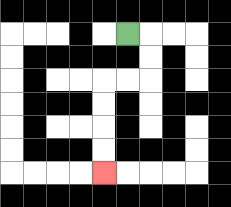{'start': '[5, 1]', 'end': '[4, 7]', 'path_directions': 'R,D,D,L,L,D,D,D,D', 'path_coordinates': '[[5, 1], [6, 1], [6, 2], [6, 3], [5, 3], [4, 3], [4, 4], [4, 5], [4, 6], [4, 7]]'}